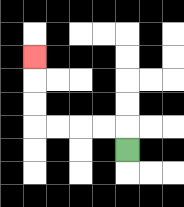{'start': '[5, 6]', 'end': '[1, 2]', 'path_directions': 'U,L,L,L,L,U,U,U', 'path_coordinates': '[[5, 6], [5, 5], [4, 5], [3, 5], [2, 5], [1, 5], [1, 4], [1, 3], [1, 2]]'}